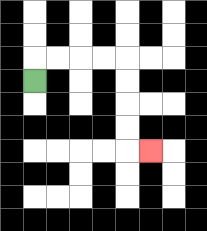{'start': '[1, 3]', 'end': '[6, 6]', 'path_directions': 'U,R,R,R,R,D,D,D,D,R', 'path_coordinates': '[[1, 3], [1, 2], [2, 2], [3, 2], [4, 2], [5, 2], [5, 3], [5, 4], [5, 5], [5, 6], [6, 6]]'}